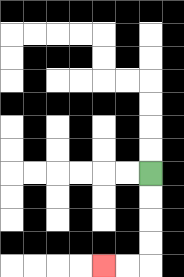{'start': '[6, 7]', 'end': '[4, 11]', 'path_directions': 'D,D,D,D,L,L', 'path_coordinates': '[[6, 7], [6, 8], [6, 9], [6, 10], [6, 11], [5, 11], [4, 11]]'}